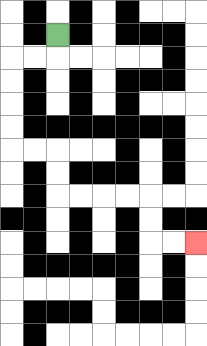{'start': '[2, 1]', 'end': '[8, 10]', 'path_directions': 'D,L,L,D,D,D,D,R,R,D,D,R,R,R,R,D,D,R,R', 'path_coordinates': '[[2, 1], [2, 2], [1, 2], [0, 2], [0, 3], [0, 4], [0, 5], [0, 6], [1, 6], [2, 6], [2, 7], [2, 8], [3, 8], [4, 8], [5, 8], [6, 8], [6, 9], [6, 10], [7, 10], [8, 10]]'}